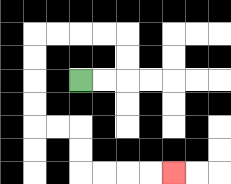{'start': '[3, 3]', 'end': '[7, 7]', 'path_directions': 'R,R,U,U,L,L,L,L,D,D,D,D,R,R,D,D,R,R,R,R', 'path_coordinates': '[[3, 3], [4, 3], [5, 3], [5, 2], [5, 1], [4, 1], [3, 1], [2, 1], [1, 1], [1, 2], [1, 3], [1, 4], [1, 5], [2, 5], [3, 5], [3, 6], [3, 7], [4, 7], [5, 7], [6, 7], [7, 7]]'}